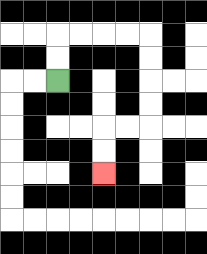{'start': '[2, 3]', 'end': '[4, 7]', 'path_directions': 'U,U,R,R,R,R,D,D,D,D,L,L,D,D', 'path_coordinates': '[[2, 3], [2, 2], [2, 1], [3, 1], [4, 1], [5, 1], [6, 1], [6, 2], [6, 3], [6, 4], [6, 5], [5, 5], [4, 5], [4, 6], [4, 7]]'}